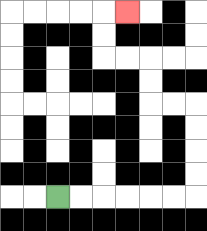{'start': '[2, 8]', 'end': '[5, 0]', 'path_directions': 'R,R,R,R,R,R,U,U,U,U,L,L,U,U,L,L,U,U,R', 'path_coordinates': '[[2, 8], [3, 8], [4, 8], [5, 8], [6, 8], [7, 8], [8, 8], [8, 7], [8, 6], [8, 5], [8, 4], [7, 4], [6, 4], [6, 3], [6, 2], [5, 2], [4, 2], [4, 1], [4, 0], [5, 0]]'}